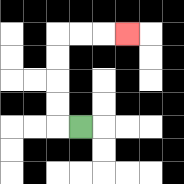{'start': '[3, 5]', 'end': '[5, 1]', 'path_directions': 'L,U,U,U,U,R,R,R', 'path_coordinates': '[[3, 5], [2, 5], [2, 4], [2, 3], [2, 2], [2, 1], [3, 1], [4, 1], [5, 1]]'}